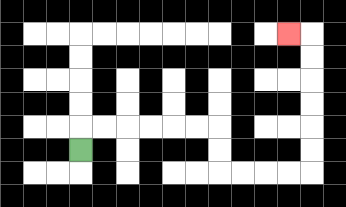{'start': '[3, 6]', 'end': '[12, 1]', 'path_directions': 'U,R,R,R,R,R,R,D,D,R,R,R,R,U,U,U,U,U,U,L', 'path_coordinates': '[[3, 6], [3, 5], [4, 5], [5, 5], [6, 5], [7, 5], [8, 5], [9, 5], [9, 6], [9, 7], [10, 7], [11, 7], [12, 7], [13, 7], [13, 6], [13, 5], [13, 4], [13, 3], [13, 2], [13, 1], [12, 1]]'}